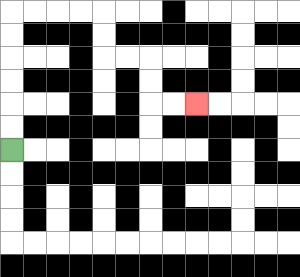{'start': '[0, 6]', 'end': '[8, 4]', 'path_directions': 'U,U,U,U,U,U,R,R,R,R,D,D,R,R,D,D,R,R', 'path_coordinates': '[[0, 6], [0, 5], [0, 4], [0, 3], [0, 2], [0, 1], [0, 0], [1, 0], [2, 0], [3, 0], [4, 0], [4, 1], [4, 2], [5, 2], [6, 2], [6, 3], [6, 4], [7, 4], [8, 4]]'}